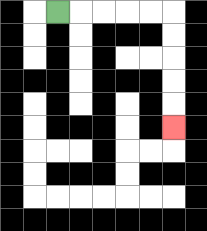{'start': '[2, 0]', 'end': '[7, 5]', 'path_directions': 'R,R,R,R,R,D,D,D,D,D', 'path_coordinates': '[[2, 0], [3, 0], [4, 0], [5, 0], [6, 0], [7, 0], [7, 1], [7, 2], [7, 3], [7, 4], [7, 5]]'}